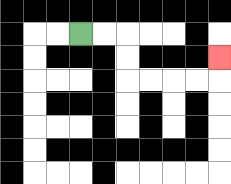{'start': '[3, 1]', 'end': '[9, 2]', 'path_directions': 'R,R,D,D,R,R,R,R,U', 'path_coordinates': '[[3, 1], [4, 1], [5, 1], [5, 2], [5, 3], [6, 3], [7, 3], [8, 3], [9, 3], [9, 2]]'}